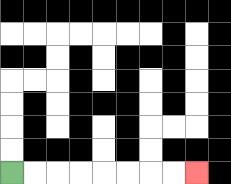{'start': '[0, 7]', 'end': '[8, 7]', 'path_directions': 'R,R,R,R,R,R,R,R', 'path_coordinates': '[[0, 7], [1, 7], [2, 7], [3, 7], [4, 7], [5, 7], [6, 7], [7, 7], [8, 7]]'}